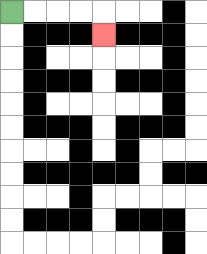{'start': '[0, 0]', 'end': '[4, 1]', 'path_directions': 'R,R,R,R,D', 'path_coordinates': '[[0, 0], [1, 0], [2, 0], [3, 0], [4, 0], [4, 1]]'}